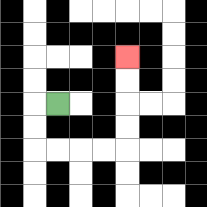{'start': '[2, 4]', 'end': '[5, 2]', 'path_directions': 'L,D,D,R,R,R,R,U,U,U,U', 'path_coordinates': '[[2, 4], [1, 4], [1, 5], [1, 6], [2, 6], [3, 6], [4, 6], [5, 6], [5, 5], [5, 4], [5, 3], [5, 2]]'}